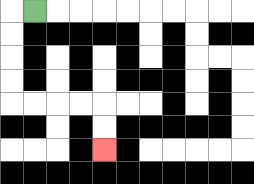{'start': '[1, 0]', 'end': '[4, 6]', 'path_directions': 'L,D,D,D,D,R,R,R,R,D,D', 'path_coordinates': '[[1, 0], [0, 0], [0, 1], [0, 2], [0, 3], [0, 4], [1, 4], [2, 4], [3, 4], [4, 4], [4, 5], [4, 6]]'}